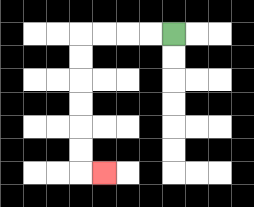{'start': '[7, 1]', 'end': '[4, 7]', 'path_directions': 'L,L,L,L,D,D,D,D,D,D,R', 'path_coordinates': '[[7, 1], [6, 1], [5, 1], [4, 1], [3, 1], [3, 2], [3, 3], [3, 4], [3, 5], [3, 6], [3, 7], [4, 7]]'}